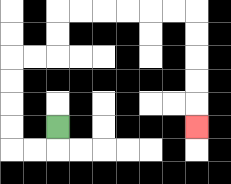{'start': '[2, 5]', 'end': '[8, 5]', 'path_directions': 'D,L,L,U,U,U,U,R,R,U,U,R,R,R,R,R,R,D,D,D,D,D', 'path_coordinates': '[[2, 5], [2, 6], [1, 6], [0, 6], [0, 5], [0, 4], [0, 3], [0, 2], [1, 2], [2, 2], [2, 1], [2, 0], [3, 0], [4, 0], [5, 0], [6, 0], [7, 0], [8, 0], [8, 1], [8, 2], [8, 3], [8, 4], [8, 5]]'}